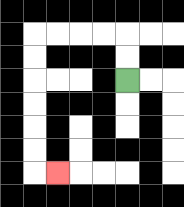{'start': '[5, 3]', 'end': '[2, 7]', 'path_directions': 'U,U,L,L,L,L,D,D,D,D,D,D,R', 'path_coordinates': '[[5, 3], [5, 2], [5, 1], [4, 1], [3, 1], [2, 1], [1, 1], [1, 2], [1, 3], [1, 4], [1, 5], [1, 6], [1, 7], [2, 7]]'}